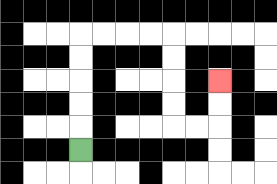{'start': '[3, 6]', 'end': '[9, 3]', 'path_directions': 'U,U,U,U,U,R,R,R,R,D,D,D,D,R,R,U,U', 'path_coordinates': '[[3, 6], [3, 5], [3, 4], [3, 3], [3, 2], [3, 1], [4, 1], [5, 1], [6, 1], [7, 1], [7, 2], [7, 3], [7, 4], [7, 5], [8, 5], [9, 5], [9, 4], [9, 3]]'}